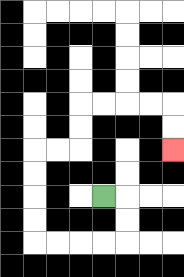{'start': '[4, 8]', 'end': '[7, 6]', 'path_directions': 'R,D,D,L,L,L,L,U,U,U,U,R,R,U,U,R,R,R,R,D,D', 'path_coordinates': '[[4, 8], [5, 8], [5, 9], [5, 10], [4, 10], [3, 10], [2, 10], [1, 10], [1, 9], [1, 8], [1, 7], [1, 6], [2, 6], [3, 6], [3, 5], [3, 4], [4, 4], [5, 4], [6, 4], [7, 4], [7, 5], [7, 6]]'}